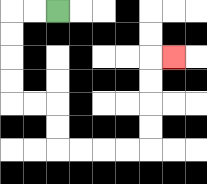{'start': '[2, 0]', 'end': '[7, 2]', 'path_directions': 'L,L,D,D,D,D,R,R,D,D,R,R,R,R,U,U,U,U,R', 'path_coordinates': '[[2, 0], [1, 0], [0, 0], [0, 1], [0, 2], [0, 3], [0, 4], [1, 4], [2, 4], [2, 5], [2, 6], [3, 6], [4, 6], [5, 6], [6, 6], [6, 5], [6, 4], [6, 3], [6, 2], [7, 2]]'}